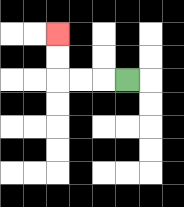{'start': '[5, 3]', 'end': '[2, 1]', 'path_directions': 'L,L,L,U,U', 'path_coordinates': '[[5, 3], [4, 3], [3, 3], [2, 3], [2, 2], [2, 1]]'}